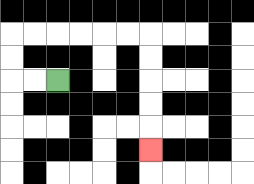{'start': '[2, 3]', 'end': '[6, 6]', 'path_directions': 'L,L,U,U,R,R,R,R,R,R,D,D,D,D,D', 'path_coordinates': '[[2, 3], [1, 3], [0, 3], [0, 2], [0, 1], [1, 1], [2, 1], [3, 1], [4, 1], [5, 1], [6, 1], [6, 2], [6, 3], [6, 4], [6, 5], [6, 6]]'}